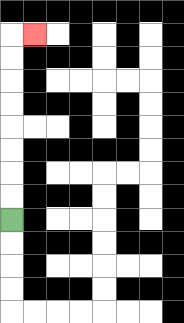{'start': '[0, 9]', 'end': '[1, 1]', 'path_directions': 'U,U,U,U,U,U,U,U,R', 'path_coordinates': '[[0, 9], [0, 8], [0, 7], [0, 6], [0, 5], [0, 4], [0, 3], [0, 2], [0, 1], [1, 1]]'}